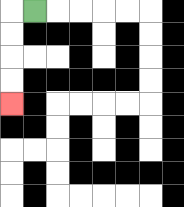{'start': '[1, 0]', 'end': '[0, 4]', 'path_directions': 'L,D,D,D,D', 'path_coordinates': '[[1, 0], [0, 0], [0, 1], [0, 2], [0, 3], [0, 4]]'}